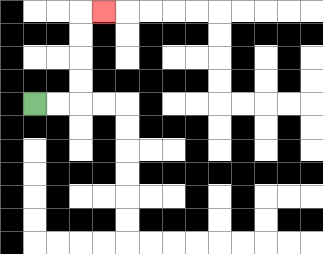{'start': '[1, 4]', 'end': '[4, 0]', 'path_directions': 'R,R,U,U,U,U,R', 'path_coordinates': '[[1, 4], [2, 4], [3, 4], [3, 3], [3, 2], [3, 1], [3, 0], [4, 0]]'}